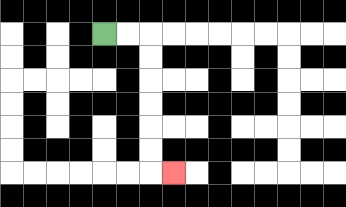{'start': '[4, 1]', 'end': '[7, 7]', 'path_directions': 'R,R,D,D,D,D,D,D,R', 'path_coordinates': '[[4, 1], [5, 1], [6, 1], [6, 2], [6, 3], [6, 4], [6, 5], [6, 6], [6, 7], [7, 7]]'}